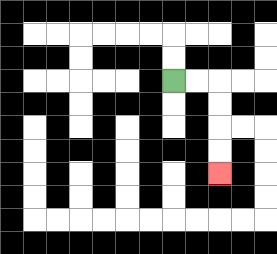{'start': '[7, 3]', 'end': '[9, 7]', 'path_directions': 'R,R,D,D,D,D', 'path_coordinates': '[[7, 3], [8, 3], [9, 3], [9, 4], [9, 5], [9, 6], [9, 7]]'}